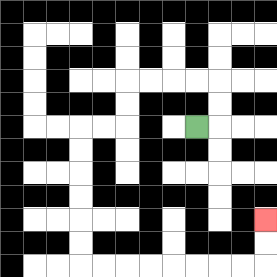{'start': '[8, 5]', 'end': '[11, 9]', 'path_directions': 'R,U,U,L,L,L,L,D,D,L,L,D,D,D,D,D,D,R,R,R,R,R,R,R,R,U,U', 'path_coordinates': '[[8, 5], [9, 5], [9, 4], [9, 3], [8, 3], [7, 3], [6, 3], [5, 3], [5, 4], [5, 5], [4, 5], [3, 5], [3, 6], [3, 7], [3, 8], [3, 9], [3, 10], [3, 11], [4, 11], [5, 11], [6, 11], [7, 11], [8, 11], [9, 11], [10, 11], [11, 11], [11, 10], [11, 9]]'}